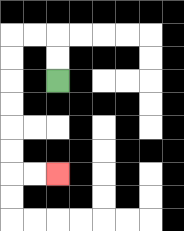{'start': '[2, 3]', 'end': '[2, 7]', 'path_directions': 'U,U,L,L,D,D,D,D,D,D,R,R', 'path_coordinates': '[[2, 3], [2, 2], [2, 1], [1, 1], [0, 1], [0, 2], [0, 3], [0, 4], [0, 5], [0, 6], [0, 7], [1, 7], [2, 7]]'}